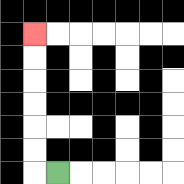{'start': '[2, 7]', 'end': '[1, 1]', 'path_directions': 'L,U,U,U,U,U,U', 'path_coordinates': '[[2, 7], [1, 7], [1, 6], [1, 5], [1, 4], [1, 3], [1, 2], [1, 1]]'}